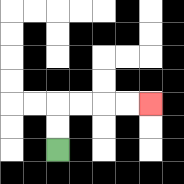{'start': '[2, 6]', 'end': '[6, 4]', 'path_directions': 'U,U,R,R,R,R', 'path_coordinates': '[[2, 6], [2, 5], [2, 4], [3, 4], [4, 4], [5, 4], [6, 4]]'}